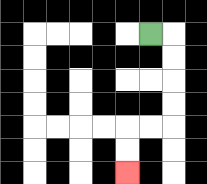{'start': '[6, 1]', 'end': '[5, 7]', 'path_directions': 'R,D,D,D,D,L,L,D,D', 'path_coordinates': '[[6, 1], [7, 1], [7, 2], [7, 3], [7, 4], [7, 5], [6, 5], [5, 5], [5, 6], [5, 7]]'}